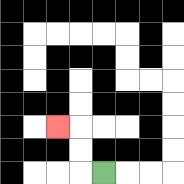{'start': '[4, 7]', 'end': '[2, 5]', 'path_directions': 'L,U,U,L', 'path_coordinates': '[[4, 7], [3, 7], [3, 6], [3, 5], [2, 5]]'}